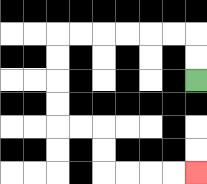{'start': '[8, 3]', 'end': '[8, 7]', 'path_directions': 'U,U,L,L,L,L,L,L,D,D,D,D,R,R,D,D,R,R,R,R', 'path_coordinates': '[[8, 3], [8, 2], [8, 1], [7, 1], [6, 1], [5, 1], [4, 1], [3, 1], [2, 1], [2, 2], [2, 3], [2, 4], [2, 5], [3, 5], [4, 5], [4, 6], [4, 7], [5, 7], [6, 7], [7, 7], [8, 7]]'}